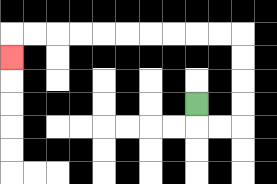{'start': '[8, 4]', 'end': '[0, 2]', 'path_directions': 'D,R,R,U,U,U,U,L,L,L,L,L,L,L,L,L,L,D', 'path_coordinates': '[[8, 4], [8, 5], [9, 5], [10, 5], [10, 4], [10, 3], [10, 2], [10, 1], [9, 1], [8, 1], [7, 1], [6, 1], [5, 1], [4, 1], [3, 1], [2, 1], [1, 1], [0, 1], [0, 2]]'}